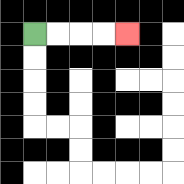{'start': '[1, 1]', 'end': '[5, 1]', 'path_directions': 'R,R,R,R', 'path_coordinates': '[[1, 1], [2, 1], [3, 1], [4, 1], [5, 1]]'}